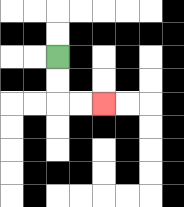{'start': '[2, 2]', 'end': '[4, 4]', 'path_directions': 'D,D,R,R', 'path_coordinates': '[[2, 2], [2, 3], [2, 4], [3, 4], [4, 4]]'}